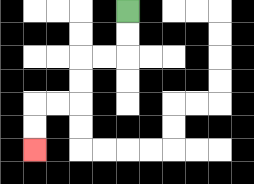{'start': '[5, 0]', 'end': '[1, 6]', 'path_directions': 'D,D,L,L,D,D,L,L,D,D', 'path_coordinates': '[[5, 0], [5, 1], [5, 2], [4, 2], [3, 2], [3, 3], [3, 4], [2, 4], [1, 4], [1, 5], [1, 6]]'}